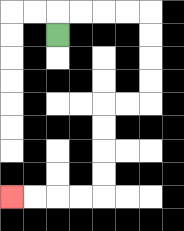{'start': '[2, 1]', 'end': '[0, 8]', 'path_directions': 'U,R,R,R,R,D,D,D,D,L,L,D,D,D,D,L,L,L,L', 'path_coordinates': '[[2, 1], [2, 0], [3, 0], [4, 0], [5, 0], [6, 0], [6, 1], [6, 2], [6, 3], [6, 4], [5, 4], [4, 4], [4, 5], [4, 6], [4, 7], [4, 8], [3, 8], [2, 8], [1, 8], [0, 8]]'}